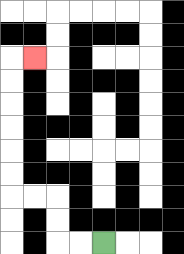{'start': '[4, 10]', 'end': '[1, 2]', 'path_directions': 'L,L,U,U,L,L,U,U,U,U,U,U,R', 'path_coordinates': '[[4, 10], [3, 10], [2, 10], [2, 9], [2, 8], [1, 8], [0, 8], [0, 7], [0, 6], [0, 5], [0, 4], [0, 3], [0, 2], [1, 2]]'}